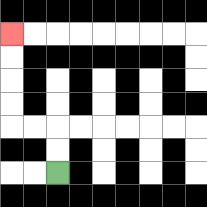{'start': '[2, 7]', 'end': '[0, 1]', 'path_directions': 'U,U,L,L,U,U,U,U', 'path_coordinates': '[[2, 7], [2, 6], [2, 5], [1, 5], [0, 5], [0, 4], [0, 3], [0, 2], [0, 1]]'}